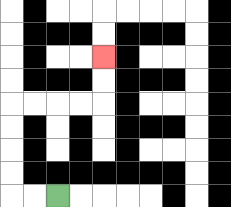{'start': '[2, 8]', 'end': '[4, 2]', 'path_directions': 'L,L,U,U,U,U,R,R,R,R,U,U', 'path_coordinates': '[[2, 8], [1, 8], [0, 8], [0, 7], [0, 6], [0, 5], [0, 4], [1, 4], [2, 4], [3, 4], [4, 4], [4, 3], [4, 2]]'}